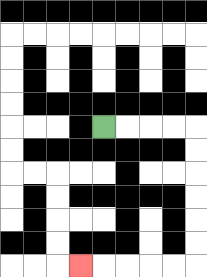{'start': '[4, 5]', 'end': '[3, 11]', 'path_directions': 'R,R,R,R,D,D,D,D,D,D,L,L,L,L,L', 'path_coordinates': '[[4, 5], [5, 5], [6, 5], [7, 5], [8, 5], [8, 6], [8, 7], [8, 8], [8, 9], [8, 10], [8, 11], [7, 11], [6, 11], [5, 11], [4, 11], [3, 11]]'}